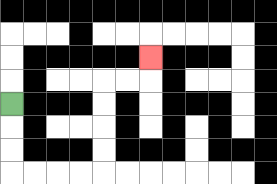{'start': '[0, 4]', 'end': '[6, 2]', 'path_directions': 'D,D,D,R,R,R,R,U,U,U,U,R,R,U', 'path_coordinates': '[[0, 4], [0, 5], [0, 6], [0, 7], [1, 7], [2, 7], [3, 7], [4, 7], [4, 6], [4, 5], [4, 4], [4, 3], [5, 3], [6, 3], [6, 2]]'}